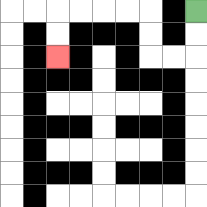{'start': '[8, 0]', 'end': '[2, 2]', 'path_directions': 'D,D,L,L,U,U,L,L,L,L,D,D', 'path_coordinates': '[[8, 0], [8, 1], [8, 2], [7, 2], [6, 2], [6, 1], [6, 0], [5, 0], [4, 0], [3, 0], [2, 0], [2, 1], [2, 2]]'}